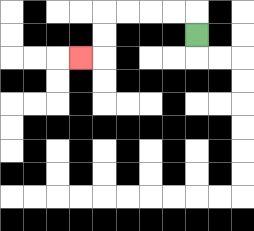{'start': '[8, 1]', 'end': '[3, 2]', 'path_directions': 'U,L,L,L,L,D,D,L', 'path_coordinates': '[[8, 1], [8, 0], [7, 0], [6, 0], [5, 0], [4, 0], [4, 1], [4, 2], [3, 2]]'}